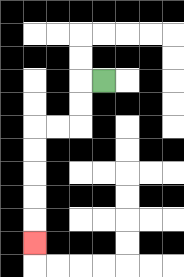{'start': '[4, 3]', 'end': '[1, 10]', 'path_directions': 'L,D,D,L,L,D,D,D,D,D', 'path_coordinates': '[[4, 3], [3, 3], [3, 4], [3, 5], [2, 5], [1, 5], [1, 6], [1, 7], [1, 8], [1, 9], [1, 10]]'}